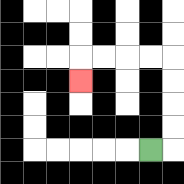{'start': '[6, 6]', 'end': '[3, 3]', 'path_directions': 'R,U,U,U,U,L,L,L,L,D', 'path_coordinates': '[[6, 6], [7, 6], [7, 5], [7, 4], [7, 3], [7, 2], [6, 2], [5, 2], [4, 2], [3, 2], [3, 3]]'}